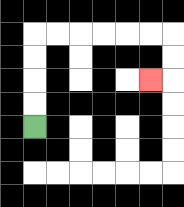{'start': '[1, 5]', 'end': '[6, 3]', 'path_directions': 'U,U,U,U,R,R,R,R,R,R,D,D,L', 'path_coordinates': '[[1, 5], [1, 4], [1, 3], [1, 2], [1, 1], [2, 1], [3, 1], [4, 1], [5, 1], [6, 1], [7, 1], [7, 2], [7, 3], [6, 3]]'}